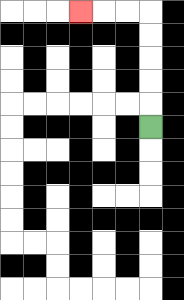{'start': '[6, 5]', 'end': '[3, 0]', 'path_directions': 'U,U,U,U,U,L,L,L', 'path_coordinates': '[[6, 5], [6, 4], [6, 3], [6, 2], [6, 1], [6, 0], [5, 0], [4, 0], [3, 0]]'}